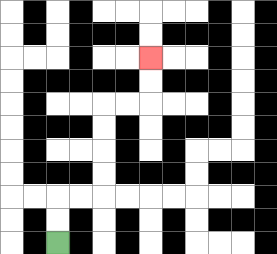{'start': '[2, 10]', 'end': '[6, 2]', 'path_directions': 'U,U,R,R,U,U,U,U,R,R,U,U', 'path_coordinates': '[[2, 10], [2, 9], [2, 8], [3, 8], [4, 8], [4, 7], [4, 6], [4, 5], [4, 4], [5, 4], [6, 4], [6, 3], [6, 2]]'}